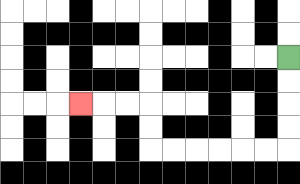{'start': '[12, 2]', 'end': '[3, 4]', 'path_directions': 'D,D,D,D,L,L,L,L,L,L,U,U,L,L,L', 'path_coordinates': '[[12, 2], [12, 3], [12, 4], [12, 5], [12, 6], [11, 6], [10, 6], [9, 6], [8, 6], [7, 6], [6, 6], [6, 5], [6, 4], [5, 4], [4, 4], [3, 4]]'}